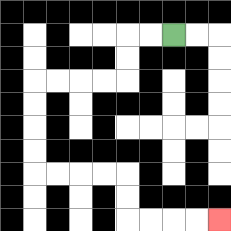{'start': '[7, 1]', 'end': '[9, 9]', 'path_directions': 'L,L,D,D,L,L,L,L,D,D,D,D,R,R,R,R,D,D,R,R,R,R', 'path_coordinates': '[[7, 1], [6, 1], [5, 1], [5, 2], [5, 3], [4, 3], [3, 3], [2, 3], [1, 3], [1, 4], [1, 5], [1, 6], [1, 7], [2, 7], [3, 7], [4, 7], [5, 7], [5, 8], [5, 9], [6, 9], [7, 9], [8, 9], [9, 9]]'}